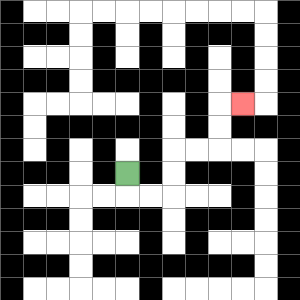{'start': '[5, 7]', 'end': '[10, 4]', 'path_directions': 'D,R,R,U,U,R,R,U,U,R', 'path_coordinates': '[[5, 7], [5, 8], [6, 8], [7, 8], [7, 7], [7, 6], [8, 6], [9, 6], [9, 5], [9, 4], [10, 4]]'}